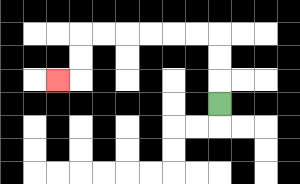{'start': '[9, 4]', 'end': '[2, 3]', 'path_directions': 'U,U,U,L,L,L,L,L,L,D,D,L', 'path_coordinates': '[[9, 4], [9, 3], [9, 2], [9, 1], [8, 1], [7, 1], [6, 1], [5, 1], [4, 1], [3, 1], [3, 2], [3, 3], [2, 3]]'}